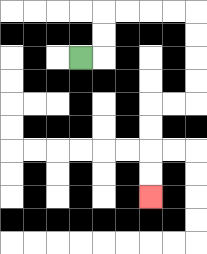{'start': '[3, 2]', 'end': '[6, 8]', 'path_directions': 'R,U,U,R,R,R,R,D,D,D,D,L,L,D,D,D,D', 'path_coordinates': '[[3, 2], [4, 2], [4, 1], [4, 0], [5, 0], [6, 0], [7, 0], [8, 0], [8, 1], [8, 2], [8, 3], [8, 4], [7, 4], [6, 4], [6, 5], [6, 6], [6, 7], [6, 8]]'}